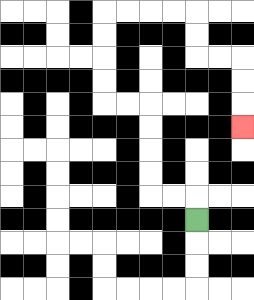{'start': '[8, 9]', 'end': '[10, 5]', 'path_directions': 'U,L,L,U,U,U,U,L,L,U,U,U,U,R,R,R,R,D,D,R,R,D,D,D', 'path_coordinates': '[[8, 9], [8, 8], [7, 8], [6, 8], [6, 7], [6, 6], [6, 5], [6, 4], [5, 4], [4, 4], [4, 3], [4, 2], [4, 1], [4, 0], [5, 0], [6, 0], [7, 0], [8, 0], [8, 1], [8, 2], [9, 2], [10, 2], [10, 3], [10, 4], [10, 5]]'}